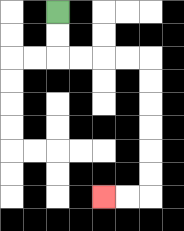{'start': '[2, 0]', 'end': '[4, 8]', 'path_directions': 'D,D,R,R,R,R,D,D,D,D,D,D,L,L', 'path_coordinates': '[[2, 0], [2, 1], [2, 2], [3, 2], [4, 2], [5, 2], [6, 2], [6, 3], [6, 4], [6, 5], [6, 6], [6, 7], [6, 8], [5, 8], [4, 8]]'}